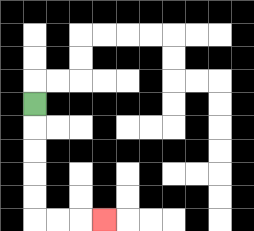{'start': '[1, 4]', 'end': '[4, 9]', 'path_directions': 'D,D,D,D,D,R,R,R', 'path_coordinates': '[[1, 4], [1, 5], [1, 6], [1, 7], [1, 8], [1, 9], [2, 9], [3, 9], [4, 9]]'}